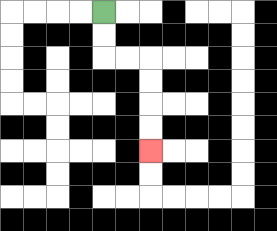{'start': '[4, 0]', 'end': '[6, 6]', 'path_directions': 'D,D,R,R,D,D,D,D', 'path_coordinates': '[[4, 0], [4, 1], [4, 2], [5, 2], [6, 2], [6, 3], [6, 4], [6, 5], [6, 6]]'}